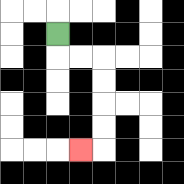{'start': '[2, 1]', 'end': '[3, 6]', 'path_directions': 'D,R,R,D,D,D,D,L', 'path_coordinates': '[[2, 1], [2, 2], [3, 2], [4, 2], [4, 3], [4, 4], [4, 5], [4, 6], [3, 6]]'}